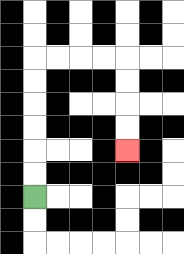{'start': '[1, 8]', 'end': '[5, 6]', 'path_directions': 'U,U,U,U,U,U,R,R,R,R,D,D,D,D', 'path_coordinates': '[[1, 8], [1, 7], [1, 6], [1, 5], [1, 4], [1, 3], [1, 2], [2, 2], [3, 2], [4, 2], [5, 2], [5, 3], [5, 4], [5, 5], [5, 6]]'}